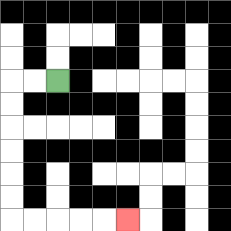{'start': '[2, 3]', 'end': '[5, 9]', 'path_directions': 'L,L,D,D,D,D,D,D,R,R,R,R,R', 'path_coordinates': '[[2, 3], [1, 3], [0, 3], [0, 4], [0, 5], [0, 6], [0, 7], [0, 8], [0, 9], [1, 9], [2, 9], [3, 9], [4, 9], [5, 9]]'}